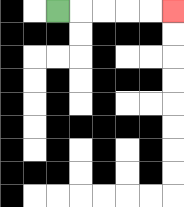{'start': '[2, 0]', 'end': '[7, 0]', 'path_directions': 'R,R,R,R,R', 'path_coordinates': '[[2, 0], [3, 0], [4, 0], [5, 0], [6, 0], [7, 0]]'}